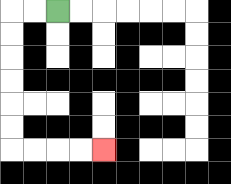{'start': '[2, 0]', 'end': '[4, 6]', 'path_directions': 'L,L,D,D,D,D,D,D,R,R,R,R', 'path_coordinates': '[[2, 0], [1, 0], [0, 0], [0, 1], [0, 2], [0, 3], [0, 4], [0, 5], [0, 6], [1, 6], [2, 6], [3, 6], [4, 6]]'}